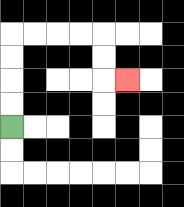{'start': '[0, 5]', 'end': '[5, 3]', 'path_directions': 'U,U,U,U,R,R,R,R,D,D,R', 'path_coordinates': '[[0, 5], [0, 4], [0, 3], [0, 2], [0, 1], [1, 1], [2, 1], [3, 1], [4, 1], [4, 2], [4, 3], [5, 3]]'}